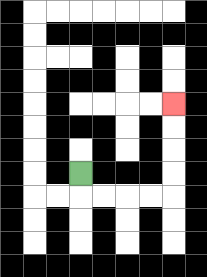{'start': '[3, 7]', 'end': '[7, 4]', 'path_directions': 'D,R,R,R,R,U,U,U,U', 'path_coordinates': '[[3, 7], [3, 8], [4, 8], [5, 8], [6, 8], [7, 8], [7, 7], [7, 6], [7, 5], [7, 4]]'}